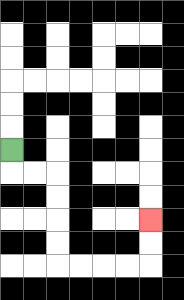{'start': '[0, 6]', 'end': '[6, 9]', 'path_directions': 'D,R,R,D,D,D,D,R,R,R,R,U,U', 'path_coordinates': '[[0, 6], [0, 7], [1, 7], [2, 7], [2, 8], [2, 9], [2, 10], [2, 11], [3, 11], [4, 11], [5, 11], [6, 11], [6, 10], [6, 9]]'}